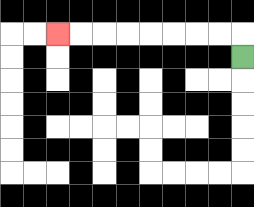{'start': '[10, 2]', 'end': '[2, 1]', 'path_directions': 'U,L,L,L,L,L,L,L,L', 'path_coordinates': '[[10, 2], [10, 1], [9, 1], [8, 1], [7, 1], [6, 1], [5, 1], [4, 1], [3, 1], [2, 1]]'}